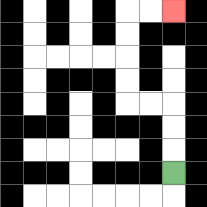{'start': '[7, 7]', 'end': '[7, 0]', 'path_directions': 'U,U,U,L,L,U,U,U,U,R,R', 'path_coordinates': '[[7, 7], [7, 6], [7, 5], [7, 4], [6, 4], [5, 4], [5, 3], [5, 2], [5, 1], [5, 0], [6, 0], [7, 0]]'}